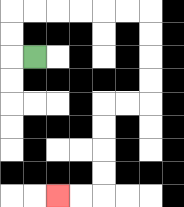{'start': '[1, 2]', 'end': '[2, 8]', 'path_directions': 'L,U,U,R,R,R,R,R,R,D,D,D,D,L,L,D,D,D,D,L,L', 'path_coordinates': '[[1, 2], [0, 2], [0, 1], [0, 0], [1, 0], [2, 0], [3, 0], [4, 0], [5, 0], [6, 0], [6, 1], [6, 2], [6, 3], [6, 4], [5, 4], [4, 4], [4, 5], [4, 6], [4, 7], [4, 8], [3, 8], [2, 8]]'}